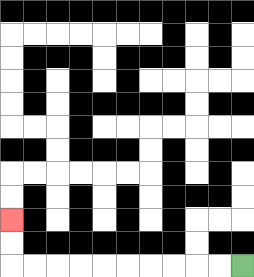{'start': '[10, 11]', 'end': '[0, 9]', 'path_directions': 'L,L,L,L,L,L,L,L,L,L,U,U', 'path_coordinates': '[[10, 11], [9, 11], [8, 11], [7, 11], [6, 11], [5, 11], [4, 11], [3, 11], [2, 11], [1, 11], [0, 11], [0, 10], [0, 9]]'}